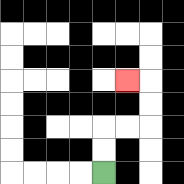{'start': '[4, 7]', 'end': '[5, 3]', 'path_directions': 'U,U,R,R,U,U,L', 'path_coordinates': '[[4, 7], [4, 6], [4, 5], [5, 5], [6, 5], [6, 4], [6, 3], [5, 3]]'}